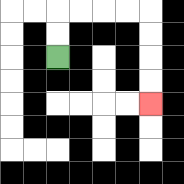{'start': '[2, 2]', 'end': '[6, 4]', 'path_directions': 'U,U,R,R,R,R,D,D,D,D', 'path_coordinates': '[[2, 2], [2, 1], [2, 0], [3, 0], [4, 0], [5, 0], [6, 0], [6, 1], [6, 2], [6, 3], [6, 4]]'}